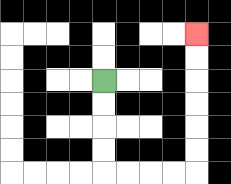{'start': '[4, 3]', 'end': '[8, 1]', 'path_directions': 'D,D,D,D,R,R,R,R,U,U,U,U,U,U', 'path_coordinates': '[[4, 3], [4, 4], [4, 5], [4, 6], [4, 7], [5, 7], [6, 7], [7, 7], [8, 7], [8, 6], [8, 5], [8, 4], [8, 3], [8, 2], [8, 1]]'}